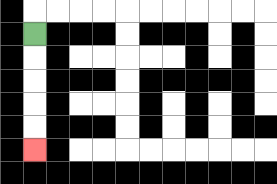{'start': '[1, 1]', 'end': '[1, 6]', 'path_directions': 'D,D,D,D,D', 'path_coordinates': '[[1, 1], [1, 2], [1, 3], [1, 4], [1, 5], [1, 6]]'}